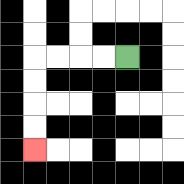{'start': '[5, 2]', 'end': '[1, 6]', 'path_directions': 'L,L,L,L,D,D,D,D', 'path_coordinates': '[[5, 2], [4, 2], [3, 2], [2, 2], [1, 2], [1, 3], [1, 4], [1, 5], [1, 6]]'}